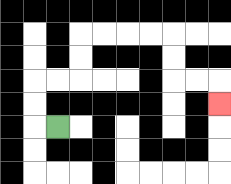{'start': '[2, 5]', 'end': '[9, 4]', 'path_directions': 'L,U,U,R,R,U,U,R,R,R,R,D,D,R,R,D', 'path_coordinates': '[[2, 5], [1, 5], [1, 4], [1, 3], [2, 3], [3, 3], [3, 2], [3, 1], [4, 1], [5, 1], [6, 1], [7, 1], [7, 2], [7, 3], [8, 3], [9, 3], [9, 4]]'}